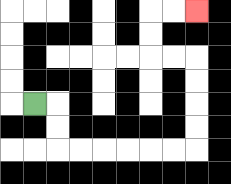{'start': '[1, 4]', 'end': '[8, 0]', 'path_directions': 'R,D,D,R,R,R,R,R,R,U,U,U,U,L,L,U,U,R,R', 'path_coordinates': '[[1, 4], [2, 4], [2, 5], [2, 6], [3, 6], [4, 6], [5, 6], [6, 6], [7, 6], [8, 6], [8, 5], [8, 4], [8, 3], [8, 2], [7, 2], [6, 2], [6, 1], [6, 0], [7, 0], [8, 0]]'}